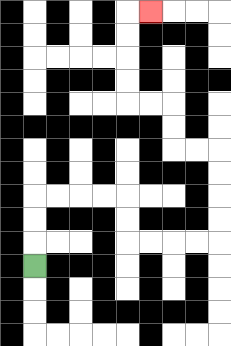{'start': '[1, 11]', 'end': '[6, 0]', 'path_directions': 'U,U,U,R,R,R,R,D,D,R,R,R,R,U,U,U,U,L,L,U,U,L,L,U,U,U,U,R', 'path_coordinates': '[[1, 11], [1, 10], [1, 9], [1, 8], [2, 8], [3, 8], [4, 8], [5, 8], [5, 9], [5, 10], [6, 10], [7, 10], [8, 10], [9, 10], [9, 9], [9, 8], [9, 7], [9, 6], [8, 6], [7, 6], [7, 5], [7, 4], [6, 4], [5, 4], [5, 3], [5, 2], [5, 1], [5, 0], [6, 0]]'}